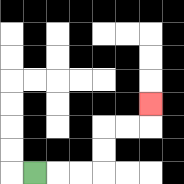{'start': '[1, 7]', 'end': '[6, 4]', 'path_directions': 'R,R,R,U,U,R,R,U', 'path_coordinates': '[[1, 7], [2, 7], [3, 7], [4, 7], [4, 6], [4, 5], [5, 5], [6, 5], [6, 4]]'}